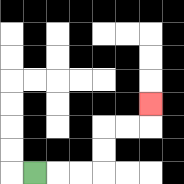{'start': '[1, 7]', 'end': '[6, 4]', 'path_directions': 'R,R,R,U,U,R,R,U', 'path_coordinates': '[[1, 7], [2, 7], [3, 7], [4, 7], [4, 6], [4, 5], [5, 5], [6, 5], [6, 4]]'}